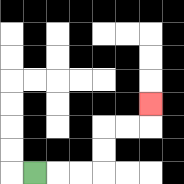{'start': '[1, 7]', 'end': '[6, 4]', 'path_directions': 'R,R,R,U,U,R,R,U', 'path_coordinates': '[[1, 7], [2, 7], [3, 7], [4, 7], [4, 6], [4, 5], [5, 5], [6, 5], [6, 4]]'}